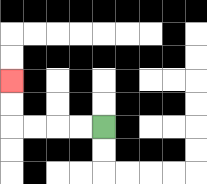{'start': '[4, 5]', 'end': '[0, 3]', 'path_directions': 'L,L,L,L,U,U', 'path_coordinates': '[[4, 5], [3, 5], [2, 5], [1, 5], [0, 5], [0, 4], [0, 3]]'}